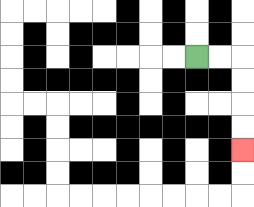{'start': '[8, 2]', 'end': '[10, 6]', 'path_directions': 'R,R,D,D,D,D', 'path_coordinates': '[[8, 2], [9, 2], [10, 2], [10, 3], [10, 4], [10, 5], [10, 6]]'}